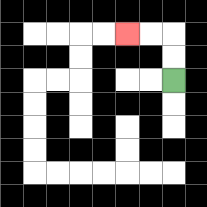{'start': '[7, 3]', 'end': '[5, 1]', 'path_directions': 'U,U,L,L', 'path_coordinates': '[[7, 3], [7, 2], [7, 1], [6, 1], [5, 1]]'}